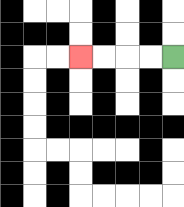{'start': '[7, 2]', 'end': '[3, 2]', 'path_directions': 'L,L,L,L', 'path_coordinates': '[[7, 2], [6, 2], [5, 2], [4, 2], [3, 2]]'}